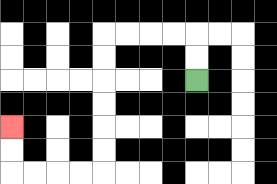{'start': '[8, 3]', 'end': '[0, 5]', 'path_directions': 'U,U,L,L,L,L,D,D,D,D,D,D,L,L,L,L,U,U', 'path_coordinates': '[[8, 3], [8, 2], [8, 1], [7, 1], [6, 1], [5, 1], [4, 1], [4, 2], [4, 3], [4, 4], [4, 5], [4, 6], [4, 7], [3, 7], [2, 7], [1, 7], [0, 7], [0, 6], [0, 5]]'}